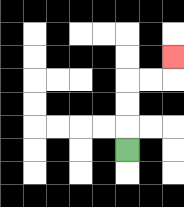{'start': '[5, 6]', 'end': '[7, 2]', 'path_directions': 'U,U,U,R,R,U', 'path_coordinates': '[[5, 6], [5, 5], [5, 4], [5, 3], [6, 3], [7, 3], [7, 2]]'}